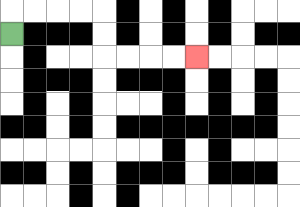{'start': '[0, 1]', 'end': '[8, 2]', 'path_directions': 'U,R,R,R,R,D,D,R,R,R,R', 'path_coordinates': '[[0, 1], [0, 0], [1, 0], [2, 0], [3, 0], [4, 0], [4, 1], [4, 2], [5, 2], [6, 2], [7, 2], [8, 2]]'}